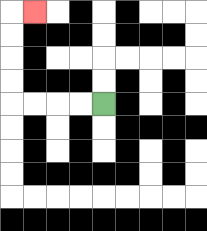{'start': '[4, 4]', 'end': '[1, 0]', 'path_directions': 'L,L,L,L,U,U,U,U,R', 'path_coordinates': '[[4, 4], [3, 4], [2, 4], [1, 4], [0, 4], [0, 3], [0, 2], [0, 1], [0, 0], [1, 0]]'}